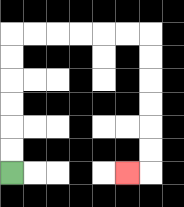{'start': '[0, 7]', 'end': '[5, 7]', 'path_directions': 'U,U,U,U,U,U,R,R,R,R,R,R,D,D,D,D,D,D,L', 'path_coordinates': '[[0, 7], [0, 6], [0, 5], [0, 4], [0, 3], [0, 2], [0, 1], [1, 1], [2, 1], [3, 1], [4, 1], [5, 1], [6, 1], [6, 2], [6, 3], [6, 4], [6, 5], [6, 6], [6, 7], [5, 7]]'}